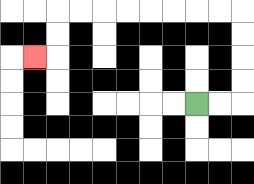{'start': '[8, 4]', 'end': '[1, 2]', 'path_directions': 'R,R,U,U,U,U,L,L,L,L,L,L,L,L,D,D,L', 'path_coordinates': '[[8, 4], [9, 4], [10, 4], [10, 3], [10, 2], [10, 1], [10, 0], [9, 0], [8, 0], [7, 0], [6, 0], [5, 0], [4, 0], [3, 0], [2, 0], [2, 1], [2, 2], [1, 2]]'}